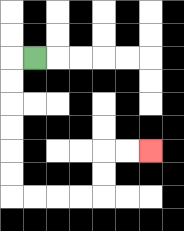{'start': '[1, 2]', 'end': '[6, 6]', 'path_directions': 'L,D,D,D,D,D,D,R,R,R,R,U,U,R,R', 'path_coordinates': '[[1, 2], [0, 2], [0, 3], [0, 4], [0, 5], [0, 6], [0, 7], [0, 8], [1, 8], [2, 8], [3, 8], [4, 8], [4, 7], [4, 6], [5, 6], [6, 6]]'}